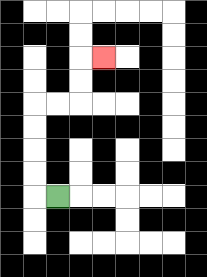{'start': '[2, 8]', 'end': '[4, 2]', 'path_directions': 'L,U,U,U,U,R,R,U,U,R', 'path_coordinates': '[[2, 8], [1, 8], [1, 7], [1, 6], [1, 5], [1, 4], [2, 4], [3, 4], [3, 3], [3, 2], [4, 2]]'}